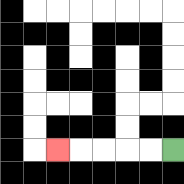{'start': '[7, 6]', 'end': '[2, 6]', 'path_directions': 'L,L,L,L,L', 'path_coordinates': '[[7, 6], [6, 6], [5, 6], [4, 6], [3, 6], [2, 6]]'}